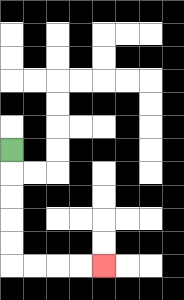{'start': '[0, 6]', 'end': '[4, 11]', 'path_directions': 'D,D,D,D,D,R,R,R,R', 'path_coordinates': '[[0, 6], [0, 7], [0, 8], [0, 9], [0, 10], [0, 11], [1, 11], [2, 11], [3, 11], [4, 11]]'}